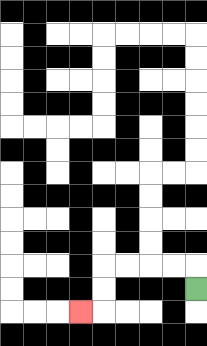{'start': '[8, 12]', 'end': '[3, 13]', 'path_directions': 'U,L,L,L,L,D,D,L', 'path_coordinates': '[[8, 12], [8, 11], [7, 11], [6, 11], [5, 11], [4, 11], [4, 12], [4, 13], [3, 13]]'}